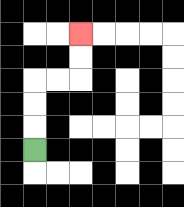{'start': '[1, 6]', 'end': '[3, 1]', 'path_directions': 'U,U,U,R,R,U,U', 'path_coordinates': '[[1, 6], [1, 5], [1, 4], [1, 3], [2, 3], [3, 3], [3, 2], [3, 1]]'}